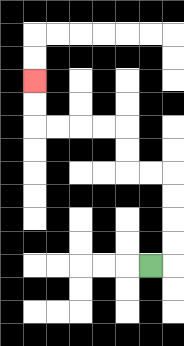{'start': '[6, 11]', 'end': '[1, 3]', 'path_directions': 'R,U,U,U,U,L,L,U,U,L,L,L,L,U,U', 'path_coordinates': '[[6, 11], [7, 11], [7, 10], [7, 9], [7, 8], [7, 7], [6, 7], [5, 7], [5, 6], [5, 5], [4, 5], [3, 5], [2, 5], [1, 5], [1, 4], [1, 3]]'}